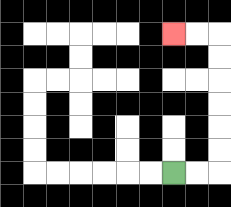{'start': '[7, 7]', 'end': '[7, 1]', 'path_directions': 'R,R,U,U,U,U,U,U,L,L', 'path_coordinates': '[[7, 7], [8, 7], [9, 7], [9, 6], [9, 5], [9, 4], [9, 3], [9, 2], [9, 1], [8, 1], [7, 1]]'}